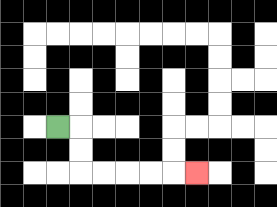{'start': '[2, 5]', 'end': '[8, 7]', 'path_directions': 'R,D,D,R,R,R,R,R', 'path_coordinates': '[[2, 5], [3, 5], [3, 6], [3, 7], [4, 7], [5, 7], [6, 7], [7, 7], [8, 7]]'}